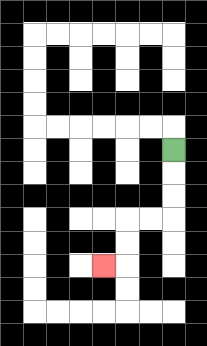{'start': '[7, 6]', 'end': '[4, 11]', 'path_directions': 'D,D,D,L,L,D,D,L', 'path_coordinates': '[[7, 6], [7, 7], [7, 8], [7, 9], [6, 9], [5, 9], [5, 10], [5, 11], [4, 11]]'}